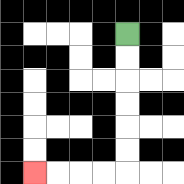{'start': '[5, 1]', 'end': '[1, 7]', 'path_directions': 'D,D,D,D,D,D,L,L,L,L', 'path_coordinates': '[[5, 1], [5, 2], [5, 3], [5, 4], [5, 5], [5, 6], [5, 7], [4, 7], [3, 7], [2, 7], [1, 7]]'}